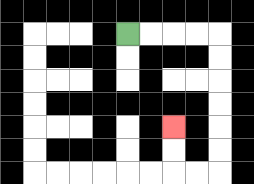{'start': '[5, 1]', 'end': '[7, 5]', 'path_directions': 'R,R,R,R,D,D,D,D,D,D,L,L,U,U', 'path_coordinates': '[[5, 1], [6, 1], [7, 1], [8, 1], [9, 1], [9, 2], [9, 3], [9, 4], [9, 5], [9, 6], [9, 7], [8, 7], [7, 7], [7, 6], [7, 5]]'}